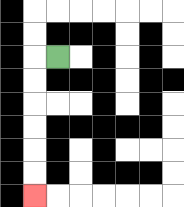{'start': '[2, 2]', 'end': '[1, 8]', 'path_directions': 'L,D,D,D,D,D,D', 'path_coordinates': '[[2, 2], [1, 2], [1, 3], [1, 4], [1, 5], [1, 6], [1, 7], [1, 8]]'}